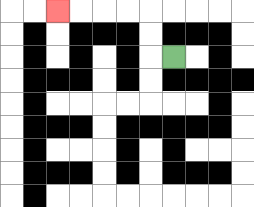{'start': '[7, 2]', 'end': '[2, 0]', 'path_directions': 'L,U,U,L,L,L,L', 'path_coordinates': '[[7, 2], [6, 2], [6, 1], [6, 0], [5, 0], [4, 0], [3, 0], [2, 0]]'}